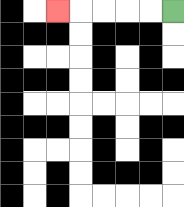{'start': '[7, 0]', 'end': '[2, 0]', 'path_directions': 'L,L,L,L,L', 'path_coordinates': '[[7, 0], [6, 0], [5, 0], [4, 0], [3, 0], [2, 0]]'}